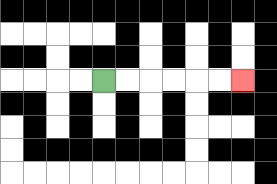{'start': '[4, 3]', 'end': '[10, 3]', 'path_directions': 'R,R,R,R,R,R', 'path_coordinates': '[[4, 3], [5, 3], [6, 3], [7, 3], [8, 3], [9, 3], [10, 3]]'}